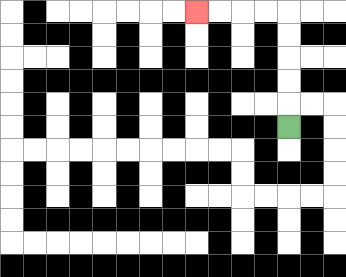{'start': '[12, 5]', 'end': '[8, 0]', 'path_directions': 'U,U,U,U,U,L,L,L,L', 'path_coordinates': '[[12, 5], [12, 4], [12, 3], [12, 2], [12, 1], [12, 0], [11, 0], [10, 0], [9, 0], [8, 0]]'}